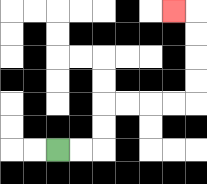{'start': '[2, 6]', 'end': '[7, 0]', 'path_directions': 'R,R,U,U,R,R,R,R,U,U,U,U,L', 'path_coordinates': '[[2, 6], [3, 6], [4, 6], [4, 5], [4, 4], [5, 4], [6, 4], [7, 4], [8, 4], [8, 3], [8, 2], [8, 1], [8, 0], [7, 0]]'}